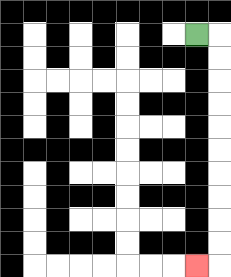{'start': '[8, 1]', 'end': '[8, 11]', 'path_directions': 'R,D,D,D,D,D,D,D,D,D,D,L', 'path_coordinates': '[[8, 1], [9, 1], [9, 2], [9, 3], [9, 4], [9, 5], [9, 6], [9, 7], [9, 8], [9, 9], [9, 10], [9, 11], [8, 11]]'}